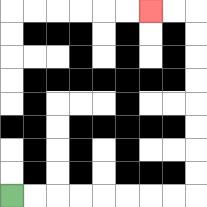{'start': '[0, 8]', 'end': '[6, 0]', 'path_directions': 'R,R,R,R,R,R,R,R,U,U,U,U,U,U,U,U,L,L', 'path_coordinates': '[[0, 8], [1, 8], [2, 8], [3, 8], [4, 8], [5, 8], [6, 8], [7, 8], [8, 8], [8, 7], [8, 6], [8, 5], [8, 4], [8, 3], [8, 2], [8, 1], [8, 0], [7, 0], [6, 0]]'}